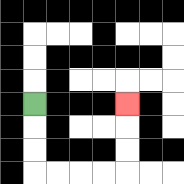{'start': '[1, 4]', 'end': '[5, 4]', 'path_directions': 'D,D,D,R,R,R,R,U,U,U', 'path_coordinates': '[[1, 4], [1, 5], [1, 6], [1, 7], [2, 7], [3, 7], [4, 7], [5, 7], [5, 6], [5, 5], [5, 4]]'}